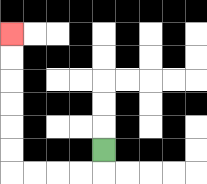{'start': '[4, 6]', 'end': '[0, 1]', 'path_directions': 'D,L,L,L,L,U,U,U,U,U,U', 'path_coordinates': '[[4, 6], [4, 7], [3, 7], [2, 7], [1, 7], [0, 7], [0, 6], [0, 5], [0, 4], [0, 3], [0, 2], [0, 1]]'}